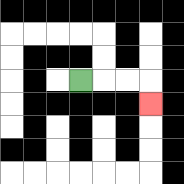{'start': '[3, 3]', 'end': '[6, 4]', 'path_directions': 'R,R,R,D', 'path_coordinates': '[[3, 3], [4, 3], [5, 3], [6, 3], [6, 4]]'}